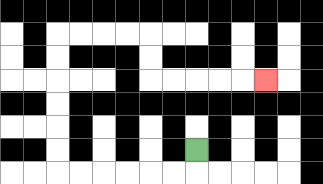{'start': '[8, 6]', 'end': '[11, 3]', 'path_directions': 'D,L,L,L,L,L,L,U,U,U,U,U,U,R,R,R,R,D,D,R,R,R,R,R', 'path_coordinates': '[[8, 6], [8, 7], [7, 7], [6, 7], [5, 7], [4, 7], [3, 7], [2, 7], [2, 6], [2, 5], [2, 4], [2, 3], [2, 2], [2, 1], [3, 1], [4, 1], [5, 1], [6, 1], [6, 2], [6, 3], [7, 3], [8, 3], [9, 3], [10, 3], [11, 3]]'}